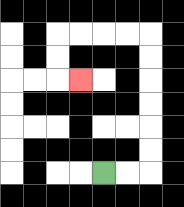{'start': '[4, 7]', 'end': '[3, 3]', 'path_directions': 'R,R,U,U,U,U,U,U,L,L,L,L,D,D,R', 'path_coordinates': '[[4, 7], [5, 7], [6, 7], [6, 6], [6, 5], [6, 4], [6, 3], [6, 2], [6, 1], [5, 1], [4, 1], [3, 1], [2, 1], [2, 2], [2, 3], [3, 3]]'}